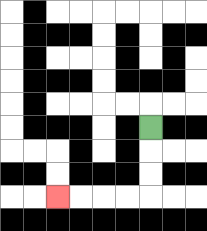{'start': '[6, 5]', 'end': '[2, 8]', 'path_directions': 'D,D,D,L,L,L,L', 'path_coordinates': '[[6, 5], [6, 6], [6, 7], [6, 8], [5, 8], [4, 8], [3, 8], [2, 8]]'}